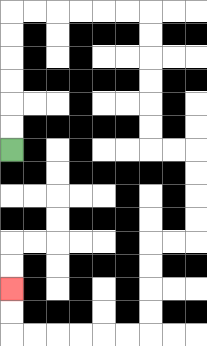{'start': '[0, 6]', 'end': '[0, 12]', 'path_directions': 'U,U,U,U,U,U,R,R,R,R,R,R,D,D,D,D,D,D,R,R,D,D,D,D,L,L,D,D,D,D,L,L,L,L,L,L,U,U', 'path_coordinates': '[[0, 6], [0, 5], [0, 4], [0, 3], [0, 2], [0, 1], [0, 0], [1, 0], [2, 0], [3, 0], [4, 0], [5, 0], [6, 0], [6, 1], [6, 2], [6, 3], [6, 4], [6, 5], [6, 6], [7, 6], [8, 6], [8, 7], [8, 8], [8, 9], [8, 10], [7, 10], [6, 10], [6, 11], [6, 12], [6, 13], [6, 14], [5, 14], [4, 14], [3, 14], [2, 14], [1, 14], [0, 14], [0, 13], [0, 12]]'}